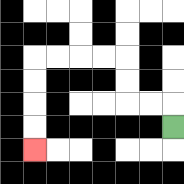{'start': '[7, 5]', 'end': '[1, 6]', 'path_directions': 'U,L,L,U,U,L,L,L,L,D,D,D,D', 'path_coordinates': '[[7, 5], [7, 4], [6, 4], [5, 4], [5, 3], [5, 2], [4, 2], [3, 2], [2, 2], [1, 2], [1, 3], [1, 4], [1, 5], [1, 6]]'}